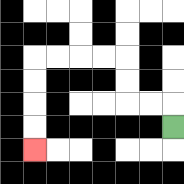{'start': '[7, 5]', 'end': '[1, 6]', 'path_directions': 'U,L,L,U,U,L,L,L,L,D,D,D,D', 'path_coordinates': '[[7, 5], [7, 4], [6, 4], [5, 4], [5, 3], [5, 2], [4, 2], [3, 2], [2, 2], [1, 2], [1, 3], [1, 4], [1, 5], [1, 6]]'}